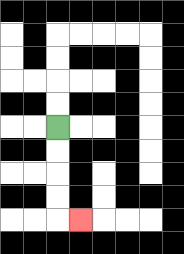{'start': '[2, 5]', 'end': '[3, 9]', 'path_directions': 'D,D,D,D,R', 'path_coordinates': '[[2, 5], [2, 6], [2, 7], [2, 8], [2, 9], [3, 9]]'}